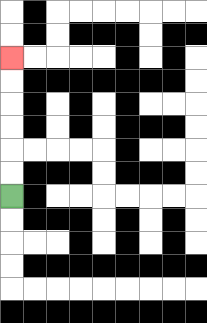{'start': '[0, 8]', 'end': '[0, 2]', 'path_directions': 'U,U,U,U,U,U', 'path_coordinates': '[[0, 8], [0, 7], [0, 6], [0, 5], [0, 4], [0, 3], [0, 2]]'}